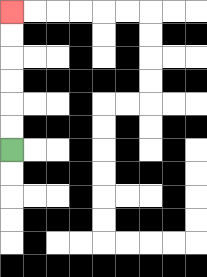{'start': '[0, 6]', 'end': '[0, 0]', 'path_directions': 'U,U,U,U,U,U', 'path_coordinates': '[[0, 6], [0, 5], [0, 4], [0, 3], [0, 2], [0, 1], [0, 0]]'}